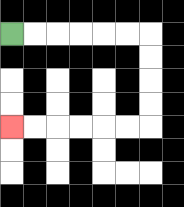{'start': '[0, 1]', 'end': '[0, 5]', 'path_directions': 'R,R,R,R,R,R,D,D,D,D,L,L,L,L,L,L', 'path_coordinates': '[[0, 1], [1, 1], [2, 1], [3, 1], [4, 1], [5, 1], [6, 1], [6, 2], [6, 3], [6, 4], [6, 5], [5, 5], [4, 5], [3, 5], [2, 5], [1, 5], [0, 5]]'}